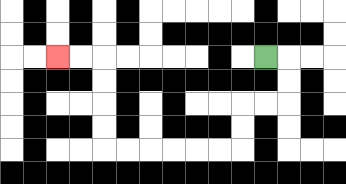{'start': '[11, 2]', 'end': '[2, 2]', 'path_directions': 'R,D,D,L,L,D,D,L,L,L,L,L,L,U,U,U,U,L,L', 'path_coordinates': '[[11, 2], [12, 2], [12, 3], [12, 4], [11, 4], [10, 4], [10, 5], [10, 6], [9, 6], [8, 6], [7, 6], [6, 6], [5, 6], [4, 6], [4, 5], [4, 4], [4, 3], [4, 2], [3, 2], [2, 2]]'}